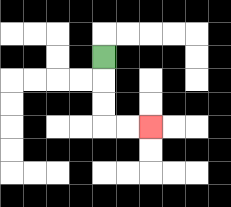{'start': '[4, 2]', 'end': '[6, 5]', 'path_directions': 'D,D,D,R,R', 'path_coordinates': '[[4, 2], [4, 3], [4, 4], [4, 5], [5, 5], [6, 5]]'}